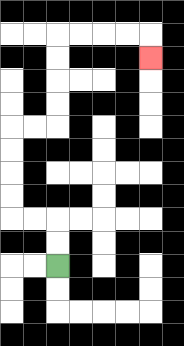{'start': '[2, 11]', 'end': '[6, 2]', 'path_directions': 'U,U,L,L,U,U,U,U,R,R,U,U,U,U,R,R,R,R,D', 'path_coordinates': '[[2, 11], [2, 10], [2, 9], [1, 9], [0, 9], [0, 8], [0, 7], [0, 6], [0, 5], [1, 5], [2, 5], [2, 4], [2, 3], [2, 2], [2, 1], [3, 1], [4, 1], [5, 1], [6, 1], [6, 2]]'}